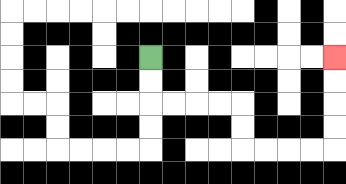{'start': '[6, 2]', 'end': '[14, 2]', 'path_directions': 'D,D,R,R,R,R,D,D,R,R,R,R,U,U,U,U', 'path_coordinates': '[[6, 2], [6, 3], [6, 4], [7, 4], [8, 4], [9, 4], [10, 4], [10, 5], [10, 6], [11, 6], [12, 6], [13, 6], [14, 6], [14, 5], [14, 4], [14, 3], [14, 2]]'}